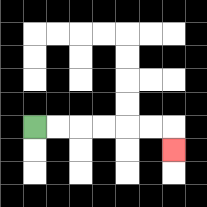{'start': '[1, 5]', 'end': '[7, 6]', 'path_directions': 'R,R,R,R,R,R,D', 'path_coordinates': '[[1, 5], [2, 5], [3, 5], [4, 5], [5, 5], [6, 5], [7, 5], [7, 6]]'}